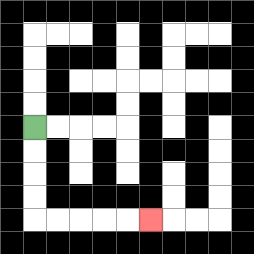{'start': '[1, 5]', 'end': '[6, 9]', 'path_directions': 'D,D,D,D,R,R,R,R,R', 'path_coordinates': '[[1, 5], [1, 6], [1, 7], [1, 8], [1, 9], [2, 9], [3, 9], [4, 9], [5, 9], [6, 9]]'}